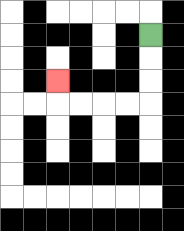{'start': '[6, 1]', 'end': '[2, 3]', 'path_directions': 'D,D,D,L,L,L,L,U', 'path_coordinates': '[[6, 1], [6, 2], [6, 3], [6, 4], [5, 4], [4, 4], [3, 4], [2, 4], [2, 3]]'}